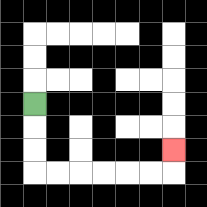{'start': '[1, 4]', 'end': '[7, 6]', 'path_directions': 'D,D,D,R,R,R,R,R,R,U', 'path_coordinates': '[[1, 4], [1, 5], [1, 6], [1, 7], [2, 7], [3, 7], [4, 7], [5, 7], [6, 7], [7, 7], [7, 6]]'}